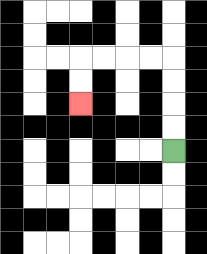{'start': '[7, 6]', 'end': '[3, 4]', 'path_directions': 'U,U,U,U,L,L,L,L,D,D', 'path_coordinates': '[[7, 6], [7, 5], [7, 4], [7, 3], [7, 2], [6, 2], [5, 2], [4, 2], [3, 2], [3, 3], [3, 4]]'}